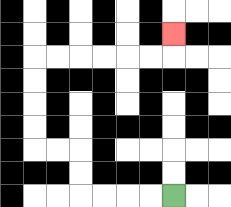{'start': '[7, 8]', 'end': '[7, 1]', 'path_directions': 'L,L,L,L,U,U,L,L,U,U,U,U,R,R,R,R,R,R,U', 'path_coordinates': '[[7, 8], [6, 8], [5, 8], [4, 8], [3, 8], [3, 7], [3, 6], [2, 6], [1, 6], [1, 5], [1, 4], [1, 3], [1, 2], [2, 2], [3, 2], [4, 2], [5, 2], [6, 2], [7, 2], [7, 1]]'}